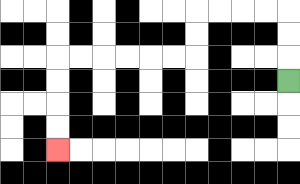{'start': '[12, 3]', 'end': '[2, 6]', 'path_directions': 'U,U,U,L,L,L,L,D,D,L,L,L,L,L,L,D,D,D,D', 'path_coordinates': '[[12, 3], [12, 2], [12, 1], [12, 0], [11, 0], [10, 0], [9, 0], [8, 0], [8, 1], [8, 2], [7, 2], [6, 2], [5, 2], [4, 2], [3, 2], [2, 2], [2, 3], [2, 4], [2, 5], [2, 6]]'}